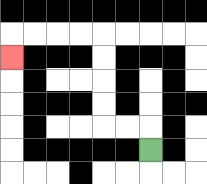{'start': '[6, 6]', 'end': '[0, 2]', 'path_directions': 'U,L,L,U,U,U,U,L,L,L,L,D', 'path_coordinates': '[[6, 6], [6, 5], [5, 5], [4, 5], [4, 4], [4, 3], [4, 2], [4, 1], [3, 1], [2, 1], [1, 1], [0, 1], [0, 2]]'}